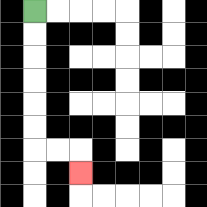{'start': '[1, 0]', 'end': '[3, 7]', 'path_directions': 'D,D,D,D,D,D,R,R,D', 'path_coordinates': '[[1, 0], [1, 1], [1, 2], [1, 3], [1, 4], [1, 5], [1, 6], [2, 6], [3, 6], [3, 7]]'}